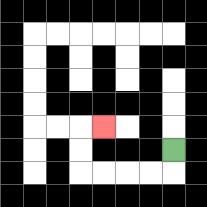{'start': '[7, 6]', 'end': '[4, 5]', 'path_directions': 'D,L,L,L,L,U,U,R', 'path_coordinates': '[[7, 6], [7, 7], [6, 7], [5, 7], [4, 7], [3, 7], [3, 6], [3, 5], [4, 5]]'}